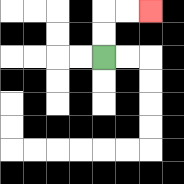{'start': '[4, 2]', 'end': '[6, 0]', 'path_directions': 'U,U,R,R', 'path_coordinates': '[[4, 2], [4, 1], [4, 0], [5, 0], [6, 0]]'}